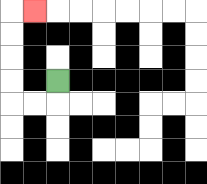{'start': '[2, 3]', 'end': '[1, 0]', 'path_directions': 'D,L,L,U,U,U,U,R', 'path_coordinates': '[[2, 3], [2, 4], [1, 4], [0, 4], [0, 3], [0, 2], [0, 1], [0, 0], [1, 0]]'}